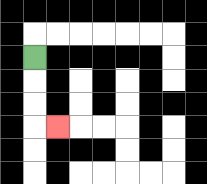{'start': '[1, 2]', 'end': '[2, 5]', 'path_directions': 'D,D,D,R', 'path_coordinates': '[[1, 2], [1, 3], [1, 4], [1, 5], [2, 5]]'}